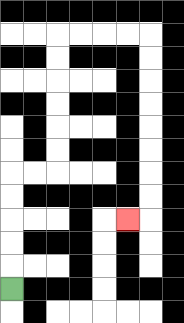{'start': '[0, 12]', 'end': '[5, 9]', 'path_directions': 'U,U,U,U,U,R,R,U,U,U,U,U,U,R,R,R,R,D,D,D,D,D,D,D,D,L', 'path_coordinates': '[[0, 12], [0, 11], [0, 10], [0, 9], [0, 8], [0, 7], [1, 7], [2, 7], [2, 6], [2, 5], [2, 4], [2, 3], [2, 2], [2, 1], [3, 1], [4, 1], [5, 1], [6, 1], [6, 2], [6, 3], [6, 4], [6, 5], [6, 6], [6, 7], [6, 8], [6, 9], [5, 9]]'}